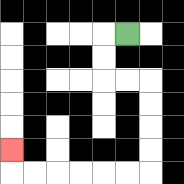{'start': '[5, 1]', 'end': '[0, 6]', 'path_directions': 'L,D,D,R,R,D,D,D,D,L,L,L,L,L,L,U', 'path_coordinates': '[[5, 1], [4, 1], [4, 2], [4, 3], [5, 3], [6, 3], [6, 4], [6, 5], [6, 6], [6, 7], [5, 7], [4, 7], [3, 7], [2, 7], [1, 7], [0, 7], [0, 6]]'}